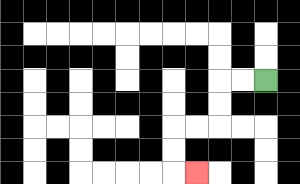{'start': '[11, 3]', 'end': '[8, 7]', 'path_directions': 'L,L,D,D,L,L,D,D,R', 'path_coordinates': '[[11, 3], [10, 3], [9, 3], [9, 4], [9, 5], [8, 5], [7, 5], [7, 6], [7, 7], [8, 7]]'}